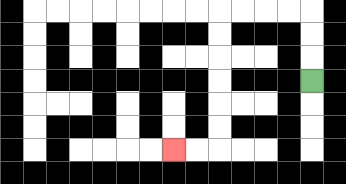{'start': '[13, 3]', 'end': '[7, 6]', 'path_directions': 'U,U,U,L,L,L,L,D,D,D,D,D,D,L,L', 'path_coordinates': '[[13, 3], [13, 2], [13, 1], [13, 0], [12, 0], [11, 0], [10, 0], [9, 0], [9, 1], [9, 2], [9, 3], [9, 4], [9, 5], [9, 6], [8, 6], [7, 6]]'}